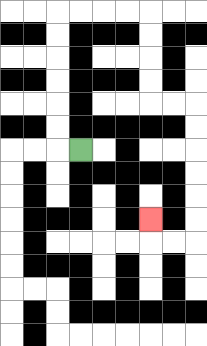{'start': '[3, 6]', 'end': '[6, 9]', 'path_directions': 'L,U,U,U,U,U,U,R,R,R,R,D,D,D,D,R,R,D,D,D,D,D,D,L,L,U', 'path_coordinates': '[[3, 6], [2, 6], [2, 5], [2, 4], [2, 3], [2, 2], [2, 1], [2, 0], [3, 0], [4, 0], [5, 0], [6, 0], [6, 1], [6, 2], [6, 3], [6, 4], [7, 4], [8, 4], [8, 5], [8, 6], [8, 7], [8, 8], [8, 9], [8, 10], [7, 10], [6, 10], [6, 9]]'}